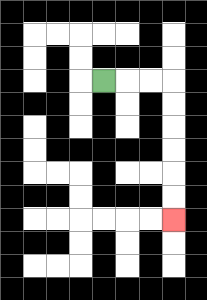{'start': '[4, 3]', 'end': '[7, 9]', 'path_directions': 'R,R,R,D,D,D,D,D,D', 'path_coordinates': '[[4, 3], [5, 3], [6, 3], [7, 3], [7, 4], [7, 5], [7, 6], [7, 7], [7, 8], [7, 9]]'}